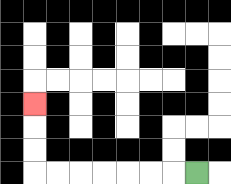{'start': '[8, 7]', 'end': '[1, 4]', 'path_directions': 'L,L,L,L,L,L,L,U,U,U', 'path_coordinates': '[[8, 7], [7, 7], [6, 7], [5, 7], [4, 7], [3, 7], [2, 7], [1, 7], [1, 6], [1, 5], [1, 4]]'}